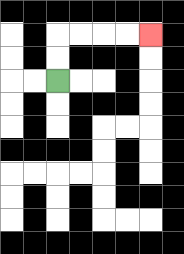{'start': '[2, 3]', 'end': '[6, 1]', 'path_directions': 'U,U,R,R,R,R', 'path_coordinates': '[[2, 3], [2, 2], [2, 1], [3, 1], [4, 1], [5, 1], [6, 1]]'}